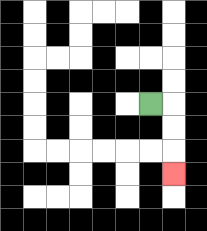{'start': '[6, 4]', 'end': '[7, 7]', 'path_directions': 'R,D,D,D', 'path_coordinates': '[[6, 4], [7, 4], [7, 5], [7, 6], [7, 7]]'}